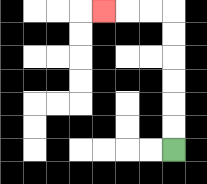{'start': '[7, 6]', 'end': '[4, 0]', 'path_directions': 'U,U,U,U,U,U,L,L,L', 'path_coordinates': '[[7, 6], [7, 5], [7, 4], [7, 3], [7, 2], [7, 1], [7, 0], [6, 0], [5, 0], [4, 0]]'}